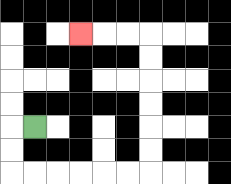{'start': '[1, 5]', 'end': '[3, 1]', 'path_directions': 'L,D,D,R,R,R,R,R,R,U,U,U,U,U,U,L,L,L', 'path_coordinates': '[[1, 5], [0, 5], [0, 6], [0, 7], [1, 7], [2, 7], [3, 7], [4, 7], [5, 7], [6, 7], [6, 6], [6, 5], [6, 4], [6, 3], [6, 2], [6, 1], [5, 1], [4, 1], [3, 1]]'}